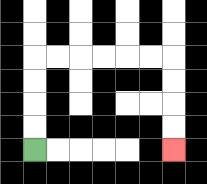{'start': '[1, 6]', 'end': '[7, 6]', 'path_directions': 'U,U,U,U,R,R,R,R,R,R,D,D,D,D', 'path_coordinates': '[[1, 6], [1, 5], [1, 4], [1, 3], [1, 2], [2, 2], [3, 2], [4, 2], [5, 2], [6, 2], [7, 2], [7, 3], [7, 4], [7, 5], [7, 6]]'}